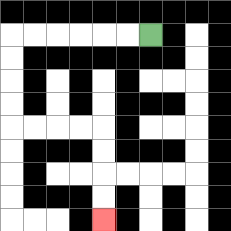{'start': '[6, 1]', 'end': '[4, 9]', 'path_directions': 'L,L,L,L,L,L,D,D,D,D,R,R,R,R,D,D,D,D', 'path_coordinates': '[[6, 1], [5, 1], [4, 1], [3, 1], [2, 1], [1, 1], [0, 1], [0, 2], [0, 3], [0, 4], [0, 5], [1, 5], [2, 5], [3, 5], [4, 5], [4, 6], [4, 7], [4, 8], [4, 9]]'}